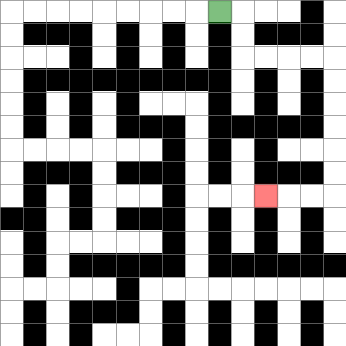{'start': '[9, 0]', 'end': '[11, 8]', 'path_directions': 'R,D,D,R,R,R,R,D,D,D,D,D,D,L,L,L', 'path_coordinates': '[[9, 0], [10, 0], [10, 1], [10, 2], [11, 2], [12, 2], [13, 2], [14, 2], [14, 3], [14, 4], [14, 5], [14, 6], [14, 7], [14, 8], [13, 8], [12, 8], [11, 8]]'}